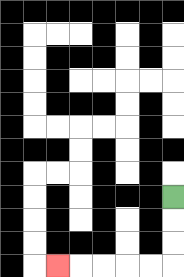{'start': '[7, 8]', 'end': '[2, 11]', 'path_directions': 'D,D,D,L,L,L,L,L', 'path_coordinates': '[[7, 8], [7, 9], [7, 10], [7, 11], [6, 11], [5, 11], [4, 11], [3, 11], [2, 11]]'}